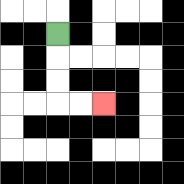{'start': '[2, 1]', 'end': '[4, 4]', 'path_directions': 'D,D,D,R,R', 'path_coordinates': '[[2, 1], [2, 2], [2, 3], [2, 4], [3, 4], [4, 4]]'}